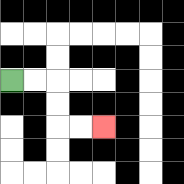{'start': '[0, 3]', 'end': '[4, 5]', 'path_directions': 'R,R,D,D,R,R', 'path_coordinates': '[[0, 3], [1, 3], [2, 3], [2, 4], [2, 5], [3, 5], [4, 5]]'}